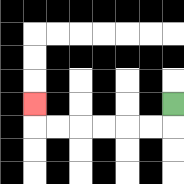{'start': '[7, 4]', 'end': '[1, 4]', 'path_directions': 'D,L,L,L,L,L,L,U', 'path_coordinates': '[[7, 4], [7, 5], [6, 5], [5, 5], [4, 5], [3, 5], [2, 5], [1, 5], [1, 4]]'}